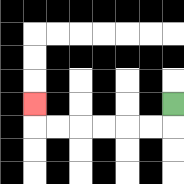{'start': '[7, 4]', 'end': '[1, 4]', 'path_directions': 'D,L,L,L,L,L,L,U', 'path_coordinates': '[[7, 4], [7, 5], [6, 5], [5, 5], [4, 5], [3, 5], [2, 5], [1, 5], [1, 4]]'}